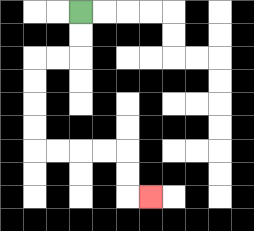{'start': '[3, 0]', 'end': '[6, 8]', 'path_directions': 'D,D,L,L,D,D,D,D,R,R,R,R,D,D,R', 'path_coordinates': '[[3, 0], [3, 1], [3, 2], [2, 2], [1, 2], [1, 3], [1, 4], [1, 5], [1, 6], [2, 6], [3, 6], [4, 6], [5, 6], [5, 7], [5, 8], [6, 8]]'}